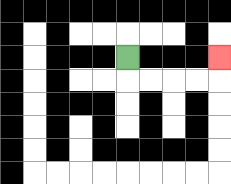{'start': '[5, 2]', 'end': '[9, 2]', 'path_directions': 'D,R,R,R,R,U', 'path_coordinates': '[[5, 2], [5, 3], [6, 3], [7, 3], [8, 3], [9, 3], [9, 2]]'}